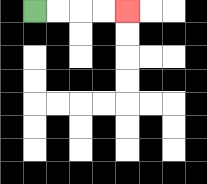{'start': '[1, 0]', 'end': '[5, 0]', 'path_directions': 'R,R,R,R', 'path_coordinates': '[[1, 0], [2, 0], [3, 0], [4, 0], [5, 0]]'}